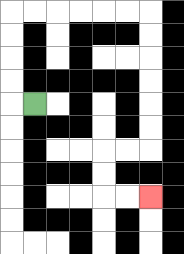{'start': '[1, 4]', 'end': '[6, 8]', 'path_directions': 'L,U,U,U,U,R,R,R,R,R,R,D,D,D,D,D,D,L,L,D,D,R,R', 'path_coordinates': '[[1, 4], [0, 4], [0, 3], [0, 2], [0, 1], [0, 0], [1, 0], [2, 0], [3, 0], [4, 0], [5, 0], [6, 0], [6, 1], [6, 2], [6, 3], [6, 4], [6, 5], [6, 6], [5, 6], [4, 6], [4, 7], [4, 8], [5, 8], [6, 8]]'}